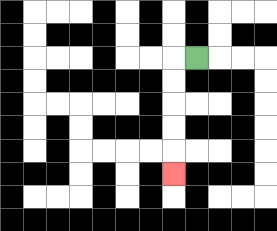{'start': '[8, 2]', 'end': '[7, 7]', 'path_directions': 'L,D,D,D,D,D', 'path_coordinates': '[[8, 2], [7, 2], [7, 3], [7, 4], [7, 5], [7, 6], [7, 7]]'}